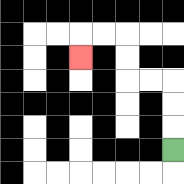{'start': '[7, 6]', 'end': '[3, 2]', 'path_directions': 'U,U,U,L,L,U,U,L,L,D', 'path_coordinates': '[[7, 6], [7, 5], [7, 4], [7, 3], [6, 3], [5, 3], [5, 2], [5, 1], [4, 1], [3, 1], [3, 2]]'}